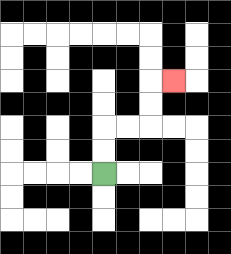{'start': '[4, 7]', 'end': '[7, 3]', 'path_directions': 'U,U,R,R,U,U,R', 'path_coordinates': '[[4, 7], [4, 6], [4, 5], [5, 5], [6, 5], [6, 4], [6, 3], [7, 3]]'}